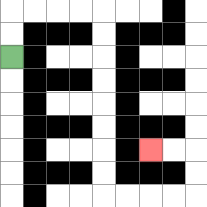{'start': '[0, 2]', 'end': '[6, 6]', 'path_directions': 'U,U,R,R,R,R,D,D,D,D,D,D,D,D,R,R,R,R,U,U,L,L', 'path_coordinates': '[[0, 2], [0, 1], [0, 0], [1, 0], [2, 0], [3, 0], [4, 0], [4, 1], [4, 2], [4, 3], [4, 4], [4, 5], [4, 6], [4, 7], [4, 8], [5, 8], [6, 8], [7, 8], [8, 8], [8, 7], [8, 6], [7, 6], [6, 6]]'}